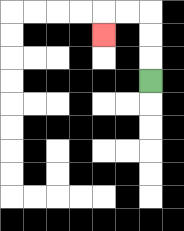{'start': '[6, 3]', 'end': '[4, 1]', 'path_directions': 'U,U,U,L,L,D', 'path_coordinates': '[[6, 3], [6, 2], [6, 1], [6, 0], [5, 0], [4, 0], [4, 1]]'}